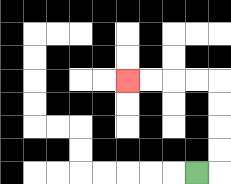{'start': '[8, 7]', 'end': '[5, 3]', 'path_directions': 'R,U,U,U,U,L,L,L,L', 'path_coordinates': '[[8, 7], [9, 7], [9, 6], [9, 5], [9, 4], [9, 3], [8, 3], [7, 3], [6, 3], [5, 3]]'}